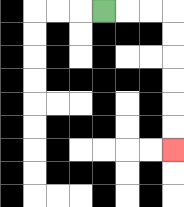{'start': '[4, 0]', 'end': '[7, 6]', 'path_directions': 'R,R,R,D,D,D,D,D,D', 'path_coordinates': '[[4, 0], [5, 0], [6, 0], [7, 0], [7, 1], [7, 2], [7, 3], [7, 4], [7, 5], [7, 6]]'}